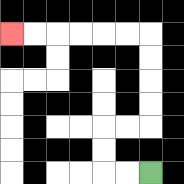{'start': '[6, 7]', 'end': '[0, 1]', 'path_directions': 'L,L,U,U,R,R,U,U,U,U,L,L,L,L,L,L', 'path_coordinates': '[[6, 7], [5, 7], [4, 7], [4, 6], [4, 5], [5, 5], [6, 5], [6, 4], [6, 3], [6, 2], [6, 1], [5, 1], [4, 1], [3, 1], [2, 1], [1, 1], [0, 1]]'}